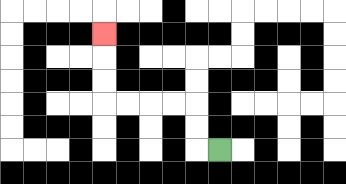{'start': '[9, 6]', 'end': '[4, 1]', 'path_directions': 'L,U,U,L,L,L,L,U,U,U', 'path_coordinates': '[[9, 6], [8, 6], [8, 5], [8, 4], [7, 4], [6, 4], [5, 4], [4, 4], [4, 3], [4, 2], [4, 1]]'}